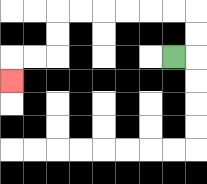{'start': '[7, 2]', 'end': '[0, 3]', 'path_directions': 'R,U,U,L,L,L,L,L,L,D,D,L,L,D', 'path_coordinates': '[[7, 2], [8, 2], [8, 1], [8, 0], [7, 0], [6, 0], [5, 0], [4, 0], [3, 0], [2, 0], [2, 1], [2, 2], [1, 2], [0, 2], [0, 3]]'}